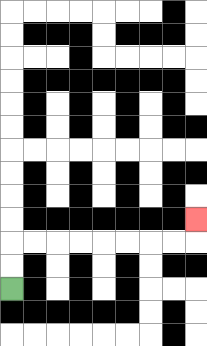{'start': '[0, 12]', 'end': '[8, 9]', 'path_directions': 'U,U,R,R,R,R,R,R,R,R,U', 'path_coordinates': '[[0, 12], [0, 11], [0, 10], [1, 10], [2, 10], [3, 10], [4, 10], [5, 10], [6, 10], [7, 10], [8, 10], [8, 9]]'}